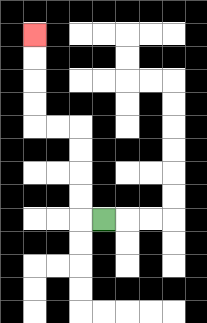{'start': '[4, 9]', 'end': '[1, 1]', 'path_directions': 'L,U,U,U,U,L,L,U,U,U,U', 'path_coordinates': '[[4, 9], [3, 9], [3, 8], [3, 7], [3, 6], [3, 5], [2, 5], [1, 5], [1, 4], [1, 3], [1, 2], [1, 1]]'}